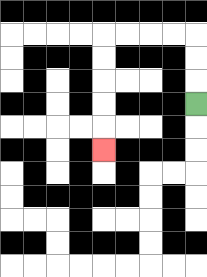{'start': '[8, 4]', 'end': '[4, 6]', 'path_directions': 'U,U,U,L,L,L,L,D,D,D,D,D', 'path_coordinates': '[[8, 4], [8, 3], [8, 2], [8, 1], [7, 1], [6, 1], [5, 1], [4, 1], [4, 2], [4, 3], [4, 4], [4, 5], [4, 6]]'}